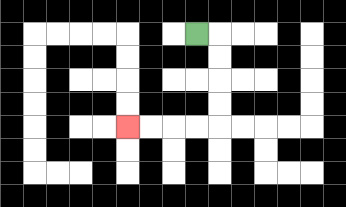{'start': '[8, 1]', 'end': '[5, 5]', 'path_directions': 'R,D,D,D,D,L,L,L,L', 'path_coordinates': '[[8, 1], [9, 1], [9, 2], [9, 3], [9, 4], [9, 5], [8, 5], [7, 5], [6, 5], [5, 5]]'}